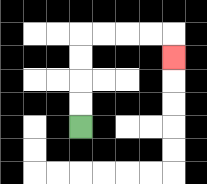{'start': '[3, 5]', 'end': '[7, 2]', 'path_directions': 'U,U,U,U,R,R,R,R,D', 'path_coordinates': '[[3, 5], [3, 4], [3, 3], [3, 2], [3, 1], [4, 1], [5, 1], [6, 1], [7, 1], [7, 2]]'}